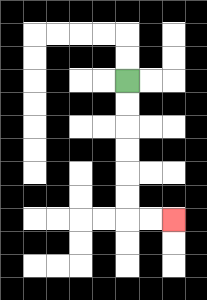{'start': '[5, 3]', 'end': '[7, 9]', 'path_directions': 'D,D,D,D,D,D,R,R', 'path_coordinates': '[[5, 3], [5, 4], [5, 5], [5, 6], [5, 7], [5, 8], [5, 9], [6, 9], [7, 9]]'}